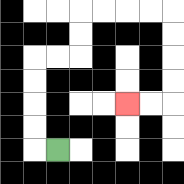{'start': '[2, 6]', 'end': '[5, 4]', 'path_directions': 'L,U,U,U,U,R,R,U,U,R,R,R,R,D,D,D,D,L,L', 'path_coordinates': '[[2, 6], [1, 6], [1, 5], [1, 4], [1, 3], [1, 2], [2, 2], [3, 2], [3, 1], [3, 0], [4, 0], [5, 0], [6, 0], [7, 0], [7, 1], [7, 2], [7, 3], [7, 4], [6, 4], [5, 4]]'}